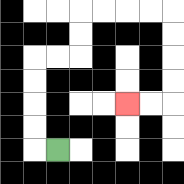{'start': '[2, 6]', 'end': '[5, 4]', 'path_directions': 'L,U,U,U,U,R,R,U,U,R,R,R,R,D,D,D,D,L,L', 'path_coordinates': '[[2, 6], [1, 6], [1, 5], [1, 4], [1, 3], [1, 2], [2, 2], [3, 2], [3, 1], [3, 0], [4, 0], [5, 0], [6, 0], [7, 0], [7, 1], [7, 2], [7, 3], [7, 4], [6, 4], [5, 4]]'}